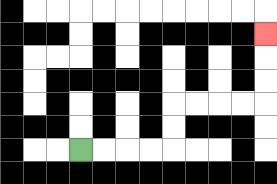{'start': '[3, 6]', 'end': '[11, 1]', 'path_directions': 'R,R,R,R,U,U,R,R,R,R,U,U,U', 'path_coordinates': '[[3, 6], [4, 6], [5, 6], [6, 6], [7, 6], [7, 5], [7, 4], [8, 4], [9, 4], [10, 4], [11, 4], [11, 3], [11, 2], [11, 1]]'}